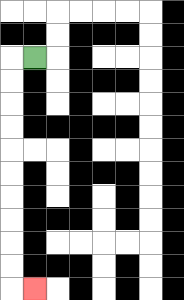{'start': '[1, 2]', 'end': '[1, 12]', 'path_directions': 'L,D,D,D,D,D,D,D,D,D,D,R', 'path_coordinates': '[[1, 2], [0, 2], [0, 3], [0, 4], [0, 5], [0, 6], [0, 7], [0, 8], [0, 9], [0, 10], [0, 11], [0, 12], [1, 12]]'}